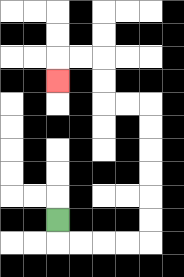{'start': '[2, 9]', 'end': '[2, 3]', 'path_directions': 'D,R,R,R,R,U,U,U,U,U,U,L,L,U,U,L,L,D', 'path_coordinates': '[[2, 9], [2, 10], [3, 10], [4, 10], [5, 10], [6, 10], [6, 9], [6, 8], [6, 7], [6, 6], [6, 5], [6, 4], [5, 4], [4, 4], [4, 3], [4, 2], [3, 2], [2, 2], [2, 3]]'}